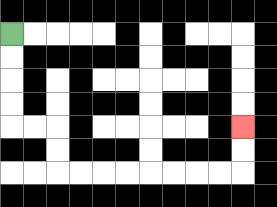{'start': '[0, 1]', 'end': '[10, 5]', 'path_directions': 'D,D,D,D,R,R,D,D,R,R,R,R,R,R,R,R,U,U', 'path_coordinates': '[[0, 1], [0, 2], [0, 3], [0, 4], [0, 5], [1, 5], [2, 5], [2, 6], [2, 7], [3, 7], [4, 7], [5, 7], [6, 7], [7, 7], [8, 7], [9, 7], [10, 7], [10, 6], [10, 5]]'}